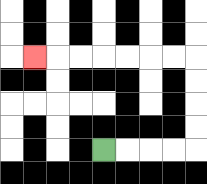{'start': '[4, 6]', 'end': '[1, 2]', 'path_directions': 'R,R,R,R,U,U,U,U,L,L,L,L,L,L,L', 'path_coordinates': '[[4, 6], [5, 6], [6, 6], [7, 6], [8, 6], [8, 5], [8, 4], [8, 3], [8, 2], [7, 2], [6, 2], [5, 2], [4, 2], [3, 2], [2, 2], [1, 2]]'}